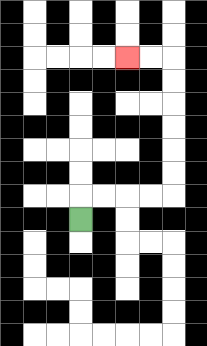{'start': '[3, 9]', 'end': '[5, 2]', 'path_directions': 'U,R,R,R,R,U,U,U,U,U,U,L,L', 'path_coordinates': '[[3, 9], [3, 8], [4, 8], [5, 8], [6, 8], [7, 8], [7, 7], [7, 6], [7, 5], [7, 4], [7, 3], [7, 2], [6, 2], [5, 2]]'}